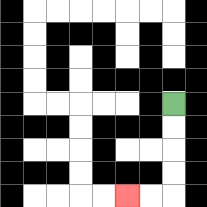{'start': '[7, 4]', 'end': '[5, 8]', 'path_directions': 'D,D,D,D,L,L', 'path_coordinates': '[[7, 4], [7, 5], [7, 6], [7, 7], [7, 8], [6, 8], [5, 8]]'}